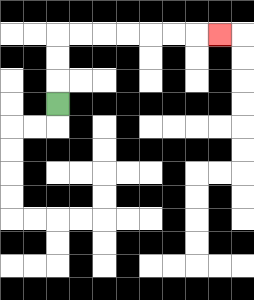{'start': '[2, 4]', 'end': '[9, 1]', 'path_directions': 'U,U,U,R,R,R,R,R,R,R', 'path_coordinates': '[[2, 4], [2, 3], [2, 2], [2, 1], [3, 1], [4, 1], [5, 1], [6, 1], [7, 1], [8, 1], [9, 1]]'}